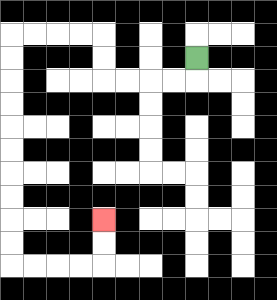{'start': '[8, 2]', 'end': '[4, 9]', 'path_directions': 'D,L,L,L,L,U,U,L,L,L,L,D,D,D,D,D,D,D,D,D,D,R,R,R,R,U,U', 'path_coordinates': '[[8, 2], [8, 3], [7, 3], [6, 3], [5, 3], [4, 3], [4, 2], [4, 1], [3, 1], [2, 1], [1, 1], [0, 1], [0, 2], [0, 3], [0, 4], [0, 5], [0, 6], [0, 7], [0, 8], [0, 9], [0, 10], [0, 11], [1, 11], [2, 11], [3, 11], [4, 11], [4, 10], [4, 9]]'}